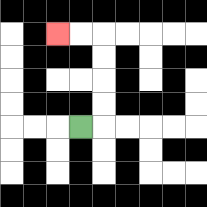{'start': '[3, 5]', 'end': '[2, 1]', 'path_directions': 'R,U,U,U,U,L,L', 'path_coordinates': '[[3, 5], [4, 5], [4, 4], [4, 3], [4, 2], [4, 1], [3, 1], [2, 1]]'}